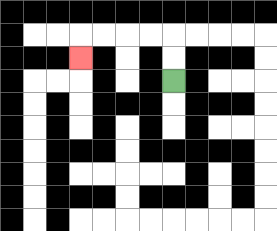{'start': '[7, 3]', 'end': '[3, 2]', 'path_directions': 'U,U,L,L,L,L,D', 'path_coordinates': '[[7, 3], [7, 2], [7, 1], [6, 1], [5, 1], [4, 1], [3, 1], [3, 2]]'}